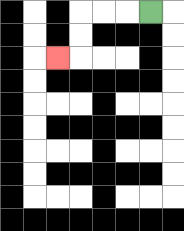{'start': '[6, 0]', 'end': '[2, 2]', 'path_directions': 'L,L,L,D,D,L', 'path_coordinates': '[[6, 0], [5, 0], [4, 0], [3, 0], [3, 1], [3, 2], [2, 2]]'}